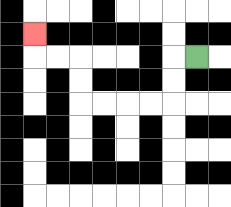{'start': '[8, 2]', 'end': '[1, 1]', 'path_directions': 'L,D,D,L,L,L,L,U,U,L,L,U', 'path_coordinates': '[[8, 2], [7, 2], [7, 3], [7, 4], [6, 4], [5, 4], [4, 4], [3, 4], [3, 3], [3, 2], [2, 2], [1, 2], [1, 1]]'}